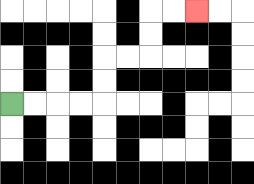{'start': '[0, 4]', 'end': '[8, 0]', 'path_directions': 'R,R,R,R,U,U,R,R,U,U,R,R', 'path_coordinates': '[[0, 4], [1, 4], [2, 4], [3, 4], [4, 4], [4, 3], [4, 2], [5, 2], [6, 2], [6, 1], [6, 0], [7, 0], [8, 0]]'}